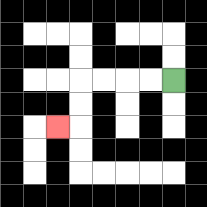{'start': '[7, 3]', 'end': '[2, 5]', 'path_directions': 'L,L,L,L,D,D,L', 'path_coordinates': '[[7, 3], [6, 3], [5, 3], [4, 3], [3, 3], [3, 4], [3, 5], [2, 5]]'}